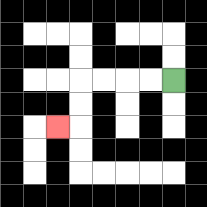{'start': '[7, 3]', 'end': '[2, 5]', 'path_directions': 'L,L,L,L,D,D,L', 'path_coordinates': '[[7, 3], [6, 3], [5, 3], [4, 3], [3, 3], [3, 4], [3, 5], [2, 5]]'}